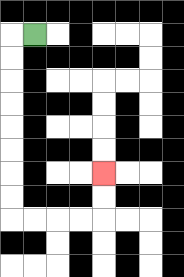{'start': '[1, 1]', 'end': '[4, 7]', 'path_directions': 'L,D,D,D,D,D,D,D,D,R,R,R,R,U,U', 'path_coordinates': '[[1, 1], [0, 1], [0, 2], [0, 3], [0, 4], [0, 5], [0, 6], [0, 7], [0, 8], [0, 9], [1, 9], [2, 9], [3, 9], [4, 9], [4, 8], [4, 7]]'}